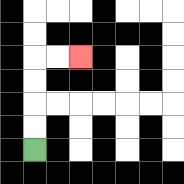{'start': '[1, 6]', 'end': '[3, 2]', 'path_directions': 'U,U,U,U,R,R', 'path_coordinates': '[[1, 6], [1, 5], [1, 4], [1, 3], [1, 2], [2, 2], [3, 2]]'}